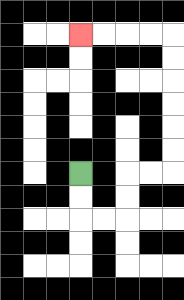{'start': '[3, 7]', 'end': '[3, 1]', 'path_directions': 'D,D,R,R,U,U,R,R,U,U,U,U,U,U,L,L,L,L', 'path_coordinates': '[[3, 7], [3, 8], [3, 9], [4, 9], [5, 9], [5, 8], [5, 7], [6, 7], [7, 7], [7, 6], [7, 5], [7, 4], [7, 3], [7, 2], [7, 1], [6, 1], [5, 1], [4, 1], [3, 1]]'}